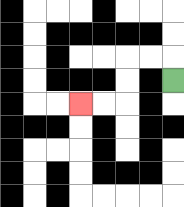{'start': '[7, 3]', 'end': '[3, 4]', 'path_directions': 'U,L,L,D,D,L,L', 'path_coordinates': '[[7, 3], [7, 2], [6, 2], [5, 2], [5, 3], [5, 4], [4, 4], [3, 4]]'}